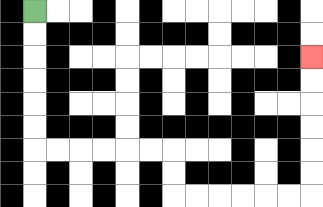{'start': '[1, 0]', 'end': '[13, 2]', 'path_directions': 'D,D,D,D,D,D,R,R,R,R,R,R,D,D,R,R,R,R,R,R,U,U,U,U,U,U', 'path_coordinates': '[[1, 0], [1, 1], [1, 2], [1, 3], [1, 4], [1, 5], [1, 6], [2, 6], [3, 6], [4, 6], [5, 6], [6, 6], [7, 6], [7, 7], [7, 8], [8, 8], [9, 8], [10, 8], [11, 8], [12, 8], [13, 8], [13, 7], [13, 6], [13, 5], [13, 4], [13, 3], [13, 2]]'}